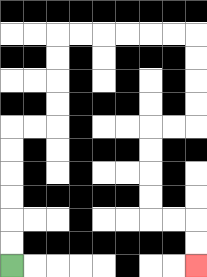{'start': '[0, 11]', 'end': '[8, 11]', 'path_directions': 'U,U,U,U,U,U,R,R,U,U,U,U,R,R,R,R,R,R,D,D,D,D,L,L,D,D,D,D,R,R,D,D', 'path_coordinates': '[[0, 11], [0, 10], [0, 9], [0, 8], [0, 7], [0, 6], [0, 5], [1, 5], [2, 5], [2, 4], [2, 3], [2, 2], [2, 1], [3, 1], [4, 1], [5, 1], [6, 1], [7, 1], [8, 1], [8, 2], [8, 3], [8, 4], [8, 5], [7, 5], [6, 5], [6, 6], [6, 7], [6, 8], [6, 9], [7, 9], [8, 9], [8, 10], [8, 11]]'}